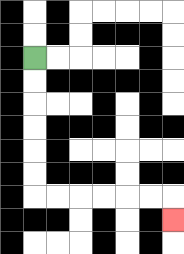{'start': '[1, 2]', 'end': '[7, 9]', 'path_directions': 'D,D,D,D,D,D,R,R,R,R,R,R,D', 'path_coordinates': '[[1, 2], [1, 3], [1, 4], [1, 5], [1, 6], [1, 7], [1, 8], [2, 8], [3, 8], [4, 8], [5, 8], [6, 8], [7, 8], [7, 9]]'}